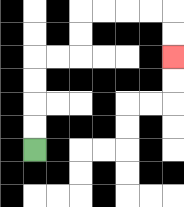{'start': '[1, 6]', 'end': '[7, 2]', 'path_directions': 'U,U,U,U,R,R,U,U,R,R,R,R,D,D', 'path_coordinates': '[[1, 6], [1, 5], [1, 4], [1, 3], [1, 2], [2, 2], [3, 2], [3, 1], [3, 0], [4, 0], [5, 0], [6, 0], [7, 0], [7, 1], [7, 2]]'}